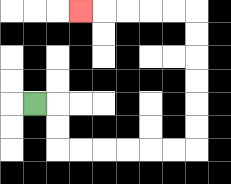{'start': '[1, 4]', 'end': '[3, 0]', 'path_directions': 'R,D,D,R,R,R,R,R,R,U,U,U,U,U,U,L,L,L,L,L', 'path_coordinates': '[[1, 4], [2, 4], [2, 5], [2, 6], [3, 6], [4, 6], [5, 6], [6, 6], [7, 6], [8, 6], [8, 5], [8, 4], [8, 3], [8, 2], [8, 1], [8, 0], [7, 0], [6, 0], [5, 0], [4, 0], [3, 0]]'}